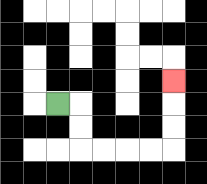{'start': '[2, 4]', 'end': '[7, 3]', 'path_directions': 'R,D,D,R,R,R,R,U,U,U', 'path_coordinates': '[[2, 4], [3, 4], [3, 5], [3, 6], [4, 6], [5, 6], [6, 6], [7, 6], [7, 5], [7, 4], [7, 3]]'}